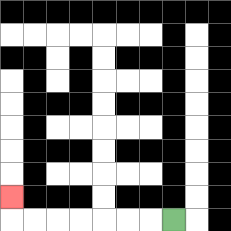{'start': '[7, 9]', 'end': '[0, 8]', 'path_directions': 'L,L,L,L,L,L,L,U', 'path_coordinates': '[[7, 9], [6, 9], [5, 9], [4, 9], [3, 9], [2, 9], [1, 9], [0, 9], [0, 8]]'}